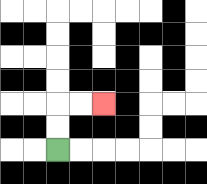{'start': '[2, 6]', 'end': '[4, 4]', 'path_directions': 'U,U,R,R', 'path_coordinates': '[[2, 6], [2, 5], [2, 4], [3, 4], [4, 4]]'}